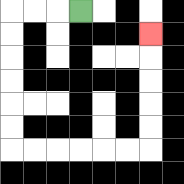{'start': '[3, 0]', 'end': '[6, 1]', 'path_directions': 'L,L,L,D,D,D,D,D,D,R,R,R,R,R,R,U,U,U,U,U', 'path_coordinates': '[[3, 0], [2, 0], [1, 0], [0, 0], [0, 1], [0, 2], [0, 3], [0, 4], [0, 5], [0, 6], [1, 6], [2, 6], [3, 6], [4, 6], [5, 6], [6, 6], [6, 5], [6, 4], [6, 3], [6, 2], [6, 1]]'}